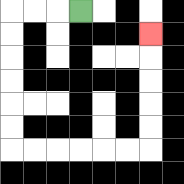{'start': '[3, 0]', 'end': '[6, 1]', 'path_directions': 'L,L,L,D,D,D,D,D,D,R,R,R,R,R,R,U,U,U,U,U', 'path_coordinates': '[[3, 0], [2, 0], [1, 0], [0, 0], [0, 1], [0, 2], [0, 3], [0, 4], [0, 5], [0, 6], [1, 6], [2, 6], [3, 6], [4, 6], [5, 6], [6, 6], [6, 5], [6, 4], [6, 3], [6, 2], [6, 1]]'}